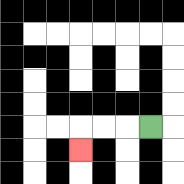{'start': '[6, 5]', 'end': '[3, 6]', 'path_directions': 'L,L,L,D', 'path_coordinates': '[[6, 5], [5, 5], [4, 5], [3, 5], [3, 6]]'}